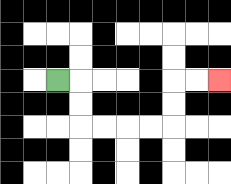{'start': '[2, 3]', 'end': '[9, 3]', 'path_directions': 'R,D,D,R,R,R,R,U,U,R,R', 'path_coordinates': '[[2, 3], [3, 3], [3, 4], [3, 5], [4, 5], [5, 5], [6, 5], [7, 5], [7, 4], [7, 3], [8, 3], [9, 3]]'}